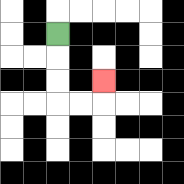{'start': '[2, 1]', 'end': '[4, 3]', 'path_directions': 'D,D,D,R,R,U', 'path_coordinates': '[[2, 1], [2, 2], [2, 3], [2, 4], [3, 4], [4, 4], [4, 3]]'}